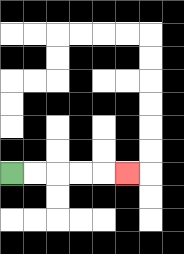{'start': '[0, 7]', 'end': '[5, 7]', 'path_directions': 'R,R,R,R,R', 'path_coordinates': '[[0, 7], [1, 7], [2, 7], [3, 7], [4, 7], [5, 7]]'}